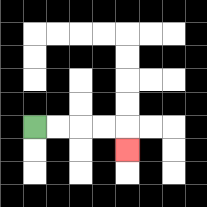{'start': '[1, 5]', 'end': '[5, 6]', 'path_directions': 'R,R,R,R,D', 'path_coordinates': '[[1, 5], [2, 5], [3, 5], [4, 5], [5, 5], [5, 6]]'}